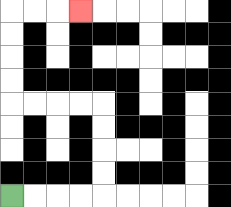{'start': '[0, 8]', 'end': '[3, 0]', 'path_directions': 'R,R,R,R,U,U,U,U,L,L,L,L,U,U,U,U,R,R,R', 'path_coordinates': '[[0, 8], [1, 8], [2, 8], [3, 8], [4, 8], [4, 7], [4, 6], [4, 5], [4, 4], [3, 4], [2, 4], [1, 4], [0, 4], [0, 3], [0, 2], [0, 1], [0, 0], [1, 0], [2, 0], [3, 0]]'}